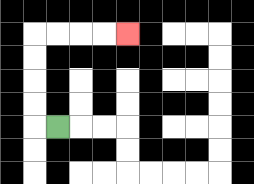{'start': '[2, 5]', 'end': '[5, 1]', 'path_directions': 'L,U,U,U,U,R,R,R,R', 'path_coordinates': '[[2, 5], [1, 5], [1, 4], [1, 3], [1, 2], [1, 1], [2, 1], [3, 1], [4, 1], [5, 1]]'}